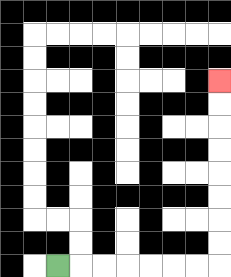{'start': '[2, 11]', 'end': '[9, 3]', 'path_directions': 'R,R,R,R,R,R,R,U,U,U,U,U,U,U,U', 'path_coordinates': '[[2, 11], [3, 11], [4, 11], [5, 11], [6, 11], [7, 11], [8, 11], [9, 11], [9, 10], [9, 9], [9, 8], [9, 7], [9, 6], [9, 5], [9, 4], [9, 3]]'}